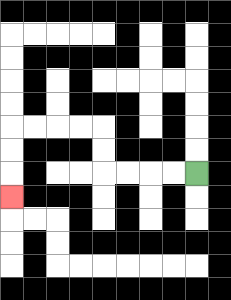{'start': '[8, 7]', 'end': '[0, 8]', 'path_directions': 'L,L,L,L,U,U,L,L,L,L,D,D,D', 'path_coordinates': '[[8, 7], [7, 7], [6, 7], [5, 7], [4, 7], [4, 6], [4, 5], [3, 5], [2, 5], [1, 5], [0, 5], [0, 6], [0, 7], [0, 8]]'}